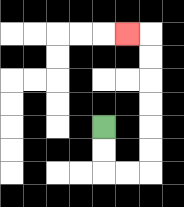{'start': '[4, 5]', 'end': '[5, 1]', 'path_directions': 'D,D,R,R,U,U,U,U,U,U,L', 'path_coordinates': '[[4, 5], [4, 6], [4, 7], [5, 7], [6, 7], [6, 6], [6, 5], [6, 4], [6, 3], [6, 2], [6, 1], [5, 1]]'}